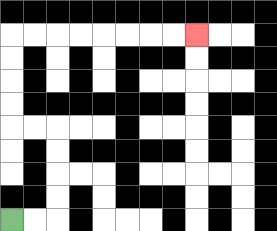{'start': '[0, 9]', 'end': '[8, 1]', 'path_directions': 'R,R,U,U,U,U,L,L,U,U,U,U,R,R,R,R,R,R,R,R', 'path_coordinates': '[[0, 9], [1, 9], [2, 9], [2, 8], [2, 7], [2, 6], [2, 5], [1, 5], [0, 5], [0, 4], [0, 3], [0, 2], [0, 1], [1, 1], [2, 1], [3, 1], [4, 1], [5, 1], [6, 1], [7, 1], [8, 1]]'}